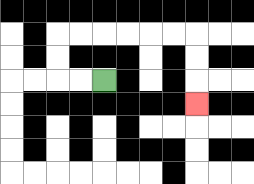{'start': '[4, 3]', 'end': '[8, 4]', 'path_directions': 'L,L,U,U,R,R,R,R,R,R,D,D,D', 'path_coordinates': '[[4, 3], [3, 3], [2, 3], [2, 2], [2, 1], [3, 1], [4, 1], [5, 1], [6, 1], [7, 1], [8, 1], [8, 2], [8, 3], [8, 4]]'}